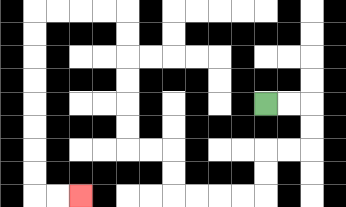{'start': '[11, 4]', 'end': '[3, 8]', 'path_directions': 'R,R,D,D,L,L,D,D,L,L,L,L,U,U,L,L,U,U,U,U,U,U,L,L,L,L,D,D,D,D,D,D,D,D,R,R', 'path_coordinates': '[[11, 4], [12, 4], [13, 4], [13, 5], [13, 6], [12, 6], [11, 6], [11, 7], [11, 8], [10, 8], [9, 8], [8, 8], [7, 8], [7, 7], [7, 6], [6, 6], [5, 6], [5, 5], [5, 4], [5, 3], [5, 2], [5, 1], [5, 0], [4, 0], [3, 0], [2, 0], [1, 0], [1, 1], [1, 2], [1, 3], [1, 4], [1, 5], [1, 6], [1, 7], [1, 8], [2, 8], [3, 8]]'}